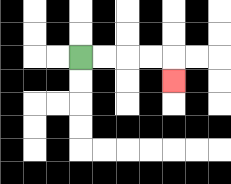{'start': '[3, 2]', 'end': '[7, 3]', 'path_directions': 'R,R,R,R,D', 'path_coordinates': '[[3, 2], [4, 2], [5, 2], [6, 2], [7, 2], [7, 3]]'}